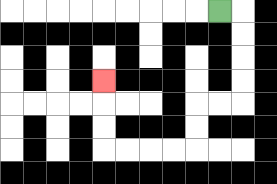{'start': '[9, 0]', 'end': '[4, 3]', 'path_directions': 'R,D,D,D,D,L,L,D,D,L,L,L,L,U,U,U', 'path_coordinates': '[[9, 0], [10, 0], [10, 1], [10, 2], [10, 3], [10, 4], [9, 4], [8, 4], [8, 5], [8, 6], [7, 6], [6, 6], [5, 6], [4, 6], [4, 5], [4, 4], [4, 3]]'}